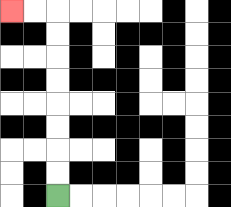{'start': '[2, 8]', 'end': '[0, 0]', 'path_directions': 'U,U,U,U,U,U,U,U,L,L', 'path_coordinates': '[[2, 8], [2, 7], [2, 6], [2, 5], [2, 4], [2, 3], [2, 2], [2, 1], [2, 0], [1, 0], [0, 0]]'}